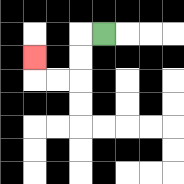{'start': '[4, 1]', 'end': '[1, 2]', 'path_directions': 'L,D,D,L,L,U', 'path_coordinates': '[[4, 1], [3, 1], [3, 2], [3, 3], [2, 3], [1, 3], [1, 2]]'}